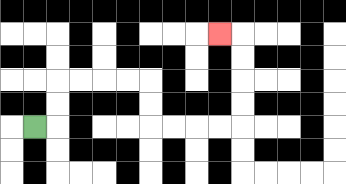{'start': '[1, 5]', 'end': '[9, 1]', 'path_directions': 'R,U,U,R,R,R,R,D,D,R,R,R,R,U,U,U,U,L', 'path_coordinates': '[[1, 5], [2, 5], [2, 4], [2, 3], [3, 3], [4, 3], [5, 3], [6, 3], [6, 4], [6, 5], [7, 5], [8, 5], [9, 5], [10, 5], [10, 4], [10, 3], [10, 2], [10, 1], [9, 1]]'}